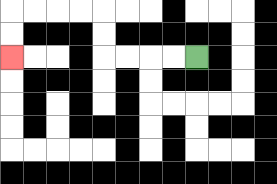{'start': '[8, 2]', 'end': '[0, 2]', 'path_directions': 'L,L,L,L,U,U,L,L,L,L,D,D', 'path_coordinates': '[[8, 2], [7, 2], [6, 2], [5, 2], [4, 2], [4, 1], [4, 0], [3, 0], [2, 0], [1, 0], [0, 0], [0, 1], [0, 2]]'}